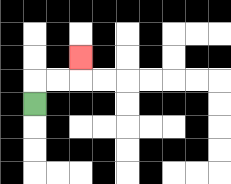{'start': '[1, 4]', 'end': '[3, 2]', 'path_directions': 'U,R,R,U', 'path_coordinates': '[[1, 4], [1, 3], [2, 3], [3, 3], [3, 2]]'}